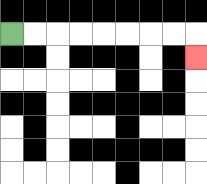{'start': '[0, 1]', 'end': '[8, 2]', 'path_directions': 'R,R,R,R,R,R,R,R,D', 'path_coordinates': '[[0, 1], [1, 1], [2, 1], [3, 1], [4, 1], [5, 1], [6, 1], [7, 1], [8, 1], [8, 2]]'}